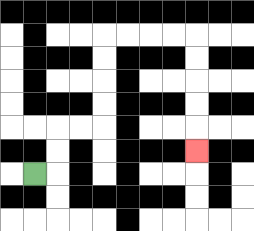{'start': '[1, 7]', 'end': '[8, 6]', 'path_directions': 'R,U,U,R,R,U,U,U,U,R,R,R,R,D,D,D,D,D', 'path_coordinates': '[[1, 7], [2, 7], [2, 6], [2, 5], [3, 5], [4, 5], [4, 4], [4, 3], [4, 2], [4, 1], [5, 1], [6, 1], [7, 1], [8, 1], [8, 2], [8, 3], [8, 4], [8, 5], [8, 6]]'}